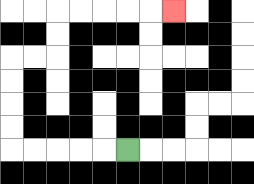{'start': '[5, 6]', 'end': '[7, 0]', 'path_directions': 'L,L,L,L,L,U,U,U,U,R,R,U,U,R,R,R,R,R', 'path_coordinates': '[[5, 6], [4, 6], [3, 6], [2, 6], [1, 6], [0, 6], [0, 5], [0, 4], [0, 3], [0, 2], [1, 2], [2, 2], [2, 1], [2, 0], [3, 0], [4, 0], [5, 0], [6, 0], [7, 0]]'}